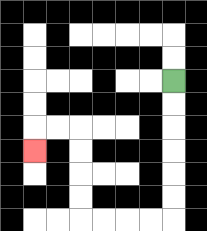{'start': '[7, 3]', 'end': '[1, 6]', 'path_directions': 'D,D,D,D,D,D,L,L,L,L,U,U,U,U,L,L,D', 'path_coordinates': '[[7, 3], [7, 4], [7, 5], [7, 6], [7, 7], [7, 8], [7, 9], [6, 9], [5, 9], [4, 9], [3, 9], [3, 8], [3, 7], [3, 6], [3, 5], [2, 5], [1, 5], [1, 6]]'}